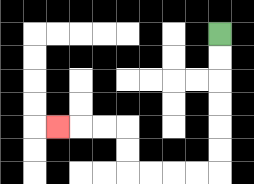{'start': '[9, 1]', 'end': '[2, 5]', 'path_directions': 'D,D,D,D,D,D,L,L,L,L,U,U,L,L,L', 'path_coordinates': '[[9, 1], [9, 2], [9, 3], [9, 4], [9, 5], [9, 6], [9, 7], [8, 7], [7, 7], [6, 7], [5, 7], [5, 6], [5, 5], [4, 5], [3, 5], [2, 5]]'}